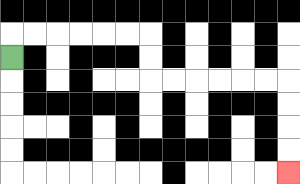{'start': '[0, 2]', 'end': '[12, 7]', 'path_directions': 'U,R,R,R,R,R,R,D,D,R,R,R,R,R,R,D,D,D,D', 'path_coordinates': '[[0, 2], [0, 1], [1, 1], [2, 1], [3, 1], [4, 1], [5, 1], [6, 1], [6, 2], [6, 3], [7, 3], [8, 3], [9, 3], [10, 3], [11, 3], [12, 3], [12, 4], [12, 5], [12, 6], [12, 7]]'}